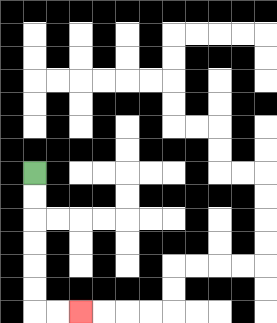{'start': '[1, 7]', 'end': '[3, 13]', 'path_directions': 'D,D,D,D,D,D,R,R', 'path_coordinates': '[[1, 7], [1, 8], [1, 9], [1, 10], [1, 11], [1, 12], [1, 13], [2, 13], [3, 13]]'}